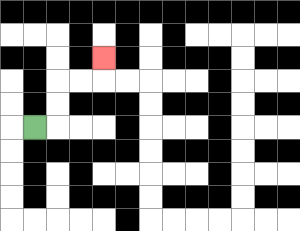{'start': '[1, 5]', 'end': '[4, 2]', 'path_directions': 'R,U,U,R,R,U', 'path_coordinates': '[[1, 5], [2, 5], [2, 4], [2, 3], [3, 3], [4, 3], [4, 2]]'}